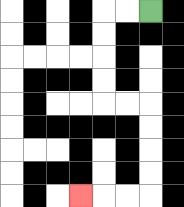{'start': '[6, 0]', 'end': '[3, 8]', 'path_directions': 'L,L,D,D,D,D,R,R,D,D,D,D,L,L,L', 'path_coordinates': '[[6, 0], [5, 0], [4, 0], [4, 1], [4, 2], [4, 3], [4, 4], [5, 4], [6, 4], [6, 5], [6, 6], [6, 7], [6, 8], [5, 8], [4, 8], [3, 8]]'}